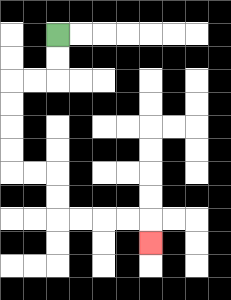{'start': '[2, 1]', 'end': '[6, 10]', 'path_directions': 'D,D,L,L,D,D,D,D,R,R,D,D,R,R,R,R,D', 'path_coordinates': '[[2, 1], [2, 2], [2, 3], [1, 3], [0, 3], [0, 4], [0, 5], [0, 6], [0, 7], [1, 7], [2, 7], [2, 8], [2, 9], [3, 9], [4, 9], [5, 9], [6, 9], [6, 10]]'}